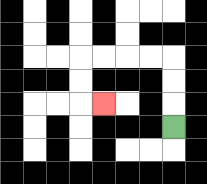{'start': '[7, 5]', 'end': '[4, 4]', 'path_directions': 'U,U,U,L,L,L,L,D,D,R', 'path_coordinates': '[[7, 5], [7, 4], [7, 3], [7, 2], [6, 2], [5, 2], [4, 2], [3, 2], [3, 3], [3, 4], [4, 4]]'}